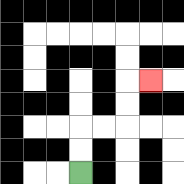{'start': '[3, 7]', 'end': '[6, 3]', 'path_directions': 'U,U,R,R,U,U,R', 'path_coordinates': '[[3, 7], [3, 6], [3, 5], [4, 5], [5, 5], [5, 4], [5, 3], [6, 3]]'}